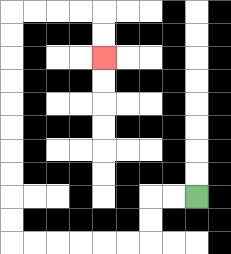{'start': '[8, 8]', 'end': '[4, 2]', 'path_directions': 'L,L,D,D,L,L,L,L,L,L,U,U,U,U,U,U,U,U,U,U,R,R,R,R,D,D', 'path_coordinates': '[[8, 8], [7, 8], [6, 8], [6, 9], [6, 10], [5, 10], [4, 10], [3, 10], [2, 10], [1, 10], [0, 10], [0, 9], [0, 8], [0, 7], [0, 6], [0, 5], [0, 4], [0, 3], [0, 2], [0, 1], [0, 0], [1, 0], [2, 0], [3, 0], [4, 0], [4, 1], [4, 2]]'}